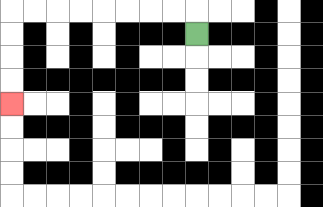{'start': '[8, 1]', 'end': '[0, 4]', 'path_directions': 'U,L,L,L,L,L,L,L,L,D,D,D,D', 'path_coordinates': '[[8, 1], [8, 0], [7, 0], [6, 0], [5, 0], [4, 0], [3, 0], [2, 0], [1, 0], [0, 0], [0, 1], [0, 2], [0, 3], [0, 4]]'}